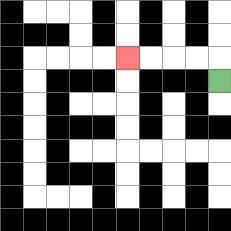{'start': '[9, 3]', 'end': '[5, 2]', 'path_directions': 'U,L,L,L,L', 'path_coordinates': '[[9, 3], [9, 2], [8, 2], [7, 2], [6, 2], [5, 2]]'}